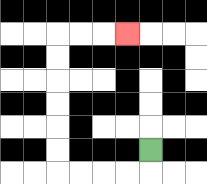{'start': '[6, 6]', 'end': '[5, 1]', 'path_directions': 'D,L,L,L,L,U,U,U,U,U,U,R,R,R', 'path_coordinates': '[[6, 6], [6, 7], [5, 7], [4, 7], [3, 7], [2, 7], [2, 6], [2, 5], [2, 4], [2, 3], [2, 2], [2, 1], [3, 1], [4, 1], [5, 1]]'}